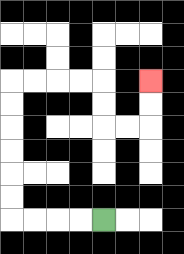{'start': '[4, 9]', 'end': '[6, 3]', 'path_directions': 'L,L,L,L,U,U,U,U,U,U,R,R,R,R,D,D,R,R,U,U', 'path_coordinates': '[[4, 9], [3, 9], [2, 9], [1, 9], [0, 9], [0, 8], [0, 7], [0, 6], [0, 5], [0, 4], [0, 3], [1, 3], [2, 3], [3, 3], [4, 3], [4, 4], [4, 5], [5, 5], [6, 5], [6, 4], [6, 3]]'}